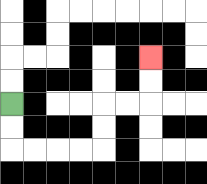{'start': '[0, 4]', 'end': '[6, 2]', 'path_directions': 'D,D,R,R,R,R,U,U,R,R,U,U', 'path_coordinates': '[[0, 4], [0, 5], [0, 6], [1, 6], [2, 6], [3, 6], [4, 6], [4, 5], [4, 4], [5, 4], [6, 4], [6, 3], [6, 2]]'}